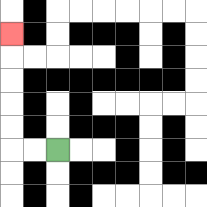{'start': '[2, 6]', 'end': '[0, 1]', 'path_directions': 'L,L,U,U,U,U,U', 'path_coordinates': '[[2, 6], [1, 6], [0, 6], [0, 5], [0, 4], [0, 3], [0, 2], [0, 1]]'}